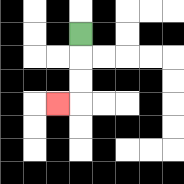{'start': '[3, 1]', 'end': '[2, 4]', 'path_directions': 'D,D,D,L', 'path_coordinates': '[[3, 1], [3, 2], [3, 3], [3, 4], [2, 4]]'}